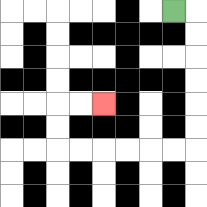{'start': '[7, 0]', 'end': '[4, 4]', 'path_directions': 'R,D,D,D,D,D,D,L,L,L,L,L,L,U,U,R,R', 'path_coordinates': '[[7, 0], [8, 0], [8, 1], [8, 2], [8, 3], [8, 4], [8, 5], [8, 6], [7, 6], [6, 6], [5, 6], [4, 6], [3, 6], [2, 6], [2, 5], [2, 4], [3, 4], [4, 4]]'}